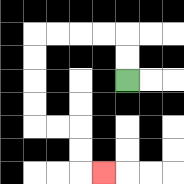{'start': '[5, 3]', 'end': '[4, 7]', 'path_directions': 'U,U,L,L,L,L,D,D,D,D,R,R,D,D,R', 'path_coordinates': '[[5, 3], [5, 2], [5, 1], [4, 1], [3, 1], [2, 1], [1, 1], [1, 2], [1, 3], [1, 4], [1, 5], [2, 5], [3, 5], [3, 6], [3, 7], [4, 7]]'}